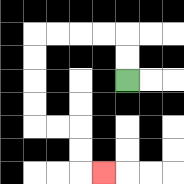{'start': '[5, 3]', 'end': '[4, 7]', 'path_directions': 'U,U,L,L,L,L,D,D,D,D,R,R,D,D,R', 'path_coordinates': '[[5, 3], [5, 2], [5, 1], [4, 1], [3, 1], [2, 1], [1, 1], [1, 2], [1, 3], [1, 4], [1, 5], [2, 5], [3, 5], [3, 6], [3, 7], [4, 7]]'}